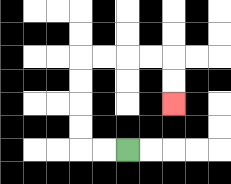{'start': '[5, 6]', 'end': '[7, 4]', 'path_directions': 'L,L,U,U,U,U,R,R,R,R,D,D', 'path_coordinates': '[[5, 6], [4, 6], [3, 6], [3, 5], [3, 4], [3, 3], [3, 2], [4, 2], [5, 2], [6, 2], [7, 2], [7, 3], [7, 4]]'}